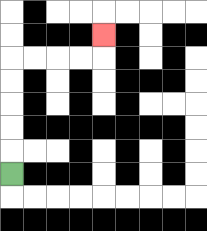{'start': '[0, 7]', 'end': '[4, 1]', 'path_directions': 'U,U,U,U,U,R,R,R,R,U', 'path_coordinates': '[[0, 7], [0, 6], [0, 5], [0, 4], [0, 3], [0, 2], [1, 2], [2, 2], [3, 2], [4, 2], [4, 1]]'}